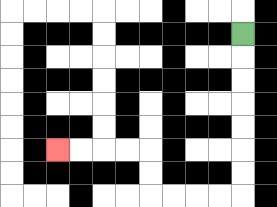{'start': '[10, 1]', 'end': '[2, 6]', 'path_directions': 'D,D,D,D,D,D,D,L,L,L,L,U,U,L,L,L,L', 'path_coordinates': '[[10, 1], [10, 2], [10, 3], [10, 4], [10, 5], [10, 6], [10, 7], [10, 8], [9, 8], [8, 8], [7, 8], [6, 8], [6, 7], [6, 6], [5, 6], [4, 6], [3, 6], [2, 6]]'}